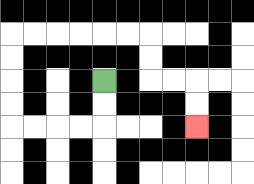{'start': '[4, 3]', 'end': '[8, 5]', 'path_directions': 'D,D,L,L,L,L,U,U,U,U,R,R,R,R,R,R,D,D,R,R,D,D', 'path_coordinates': '[[4, 3], [4, 4], [4, 5], [3, 5], [2, 5], [1, 5], [0, 5], [0, 4], [0, 3], [0, 2], [0, 1], [1, 1], [2, 1], [3, 1], [4, 1], [5, 1], [6, 1], [6, 2], [6, 3], [7, 3], [8, 3], [8, 4], [8, 5]]'}